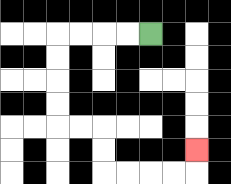{'start': '[6, 1]', 'end': '[8, 6]', 'path_directions': 'L,L,L,L,D,D,D,D,R,R,D,D,R,R,R,R,U', 'path_coordinates': '[[6, 1], [5, 1], [4, 1], [3, 1], [2, 1], [2, 2], [2, 3], [2, 4], [2, 5], [3, 5], [4, 5], [4, 6], [4, 7], [5, 7], [6, 7], [7, 7], [8, 7], [8, 6]]'}